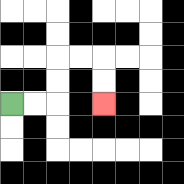{'start': '[0, 4]', 'end': '[4, 4]', 'path_directions': 'R,R,U,U,R,R,D,D', 'path_coordinates': '[[0, 4], [1, 4], [2, 4], [2, 3], [2, 2], [3, 2], [4, 2], [4, 3], [4, 4]]'}